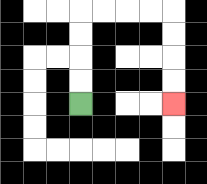{'start': '[3, 4]', 'end': '[7, 4]', 'path_directions': 'U,U,U,U,R,R,R,R,D,D,D,D', 'path_coordinates': '[[3, 4], [3, 3], [3, 2], [3, 1], [3, 0], [4, 0], [5, 0], [6, 0], [7, 0], [7, 1], [7, 2], [7, 3], [7, 4]]'}